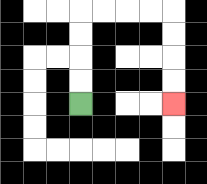{'start': '[3, 4]', 'end': '[7, 4]', 'path_directions': 'U,U,U,U,R,R,R,R,D,D,D,D', 'path_coordinates': '[[3, 4], [3, 3], [3, 2], [3, 1], [3, 0], [4, 0], [5, 0], [6, 0], [7, 0], [7, 1], [7, 2], [7, 3], [7, 4]]'}